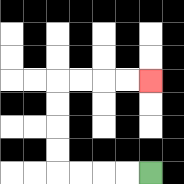{'start': '[6, 7]', 'end': '[6, 3]', 'path_directions': 'L,L,L,L,U,U,U,U,R,R,R,R', 'path_coordinates': '[[6, 7], [5, 7], [4, 7], [3, 7], [2, 7], [2, 6], [2, 5], [2, 4], [2, 3], [3, 3], [4, 3], [5, 3], [6, 3]]'}